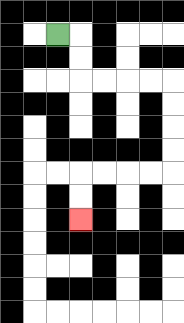{'start': '[2, 1]', 'end': '[3, 9]', 'path_directions': 'R,D,D,R,R,R,R,D,D,D,D,L,L,L,L,D,D', 'path_coordinates': '[[2, 1], [3, 1], [3, 2], [3, 3], [4, 3], [5, 3], [6, 3], [7, 3], [7, 4], [7, 5], [7, 6], [7, 7], [6, 7], [5, 7], [4, 7], [3, 7], [3, 8], [3, 9]]'}